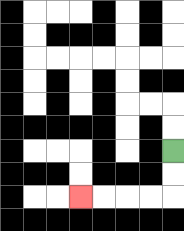{'start': '[7, 6]', 'end': '[3, 8]', 'path_directions': 'D,D,L,L,L,L', 'path_coordinates': '[[7, 6], [7, 7], [7, 8], [6, 8], [5, 8], [4, 8], [3, 8]]'}